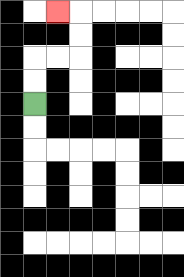{'start': '[1, 4]', 'end': '[2, 0]', 'path_directions': 'U,U,R,R,U,U,L', 'path_coordinates': '[[1, 4], [1, 3], [1, 2], [2, 2], [3, 2], [3, 1], [3, 0], [2, 0]]'}